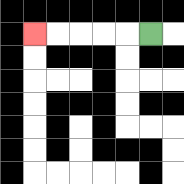{'start': '[6, 1]', 'end': '[1, 1]', 'path_directions': 'L,L,L,L,L', 'path_coordinates': '[[6, 1], [5, 1], [4, 1], [3, 1], [2, 1], [1, 1]]'}